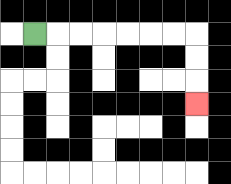{'start': '[1, 1]', 'end': '[8, 4]', 'path_directions': 'R,R,R,R,R,R,R,D,D,D', 'path_coordinates': '[[1, 1], [2, 1], [3, 1], [4, 1], [5, 1], [6, 1], [7, 1], [8, 1], [8, 2], [8, 3], [8, 4]]'}